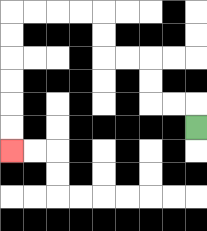{'start': '[8, 5]', 'end': '[0, 6]', 'path_directions': 'U,L,L,U,U,L,L,U,U,L,L,L,L,D,D,D,D,D,D', 'path_coordinates': '[[8, 5], [8, 4], [7, 4], [6, 4], [6, 3], [6, 2], [5, 2], [4, 2], [4, 1], [4, 0], [3, 0], [2, 0], [1, 0], [0, 0], [0, 1], [0, 2], [0, 3], [0, 4], [0, 5], [0, 6]]'}